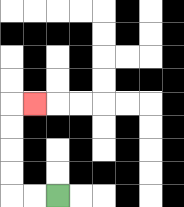{'start': '[2, 8]', 'end': '[1, 4]', 'path_directions': 'L,L,U,U,U,U,R', 'path_coordinates': '[[2, 8], [1, 8], [0, 8], [0, 7], [0, 6], [0, 5], [0, 4], [1, 4]]'}